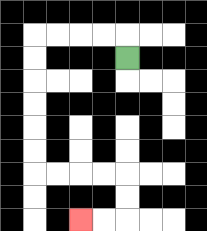{'start': '[5, 2]', 'end': '[3, 9]', 'path_directions': 'U,L,L,L,L,D,D,D,D,D,D,R,R,R,R,D,D,L,L', 'path_coordinates': '[[5, 2], [5, 1], [4, 1], [3, 1], [2, 1], [1, 1], [1, 2], [1, 3], [1, 4], [1, 5], [1, 6], [1, 7], [2, 7], [3, 7], [4, 7], [5, 7], [5, 8], [5, 9], [4, 9], [3, 9]]'}